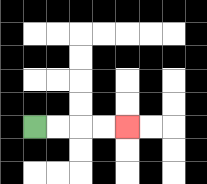{'start': '[1, 5]', 'end': '[5, 5]', 'path_directions': 'R,R,R,R', 'path_coordinates': '[[1, 5], [2, 5], [3, 5], [4, 5], [5, 5]]'}